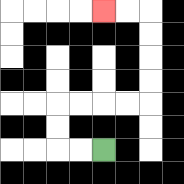{'start': '[4, 6]', 'end': '[4, 0]', 'path_directions': 'L,L,U,U,R,R,R,R,U,U,U,U,L,L', 'path_coordinates': '[[4, 6], [3, 6], [2, 6], [2, 5], [2, 4], [3, 4], [4, 4], [5, 4], [6, 4], [6, 3], [6, 2], [6, 1], [6, 0], [5, 0], [4, 0]]'}